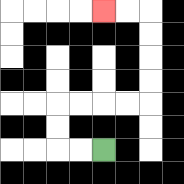{'start': '[4, 6]', 'end': '[4, 0]', 'path_directions': 'L,L,U,U,R,R,R,R,U,U,U,U,L,L', 'path_coordinates': '[[4, 6], [3, 6], [2, 6], [2, 5], [2, 4], [3, 4], [4, 4], [5, 4], [6, 4], [6, 3], [6, 2], [6, 1], [6, 0], [5, 0], [4, 0]]'}